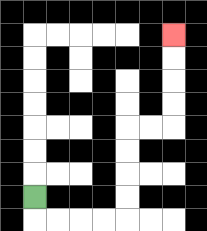{'start': '[1, 8]', 'end': '[7, 1]', 'path_directions': 'D,R,R,R,R,U,U,U,U,R,R,U,U,U,U', 'path_coordinates': '[[1, 8], [1, 9], [2, 9], [3, 9], [4, 9], [5, 9], [5, 8], [5, 7], [5, 6], [5, 5], [6, 5], [7, 5], [7, 4], [7, 3], [7, 2], [7, 1]]'}